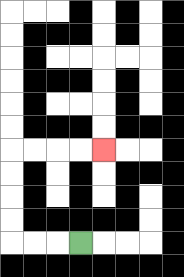{'start': '[3, 10]', 'end': '[4, 6]', 'path_directions': 'L,L,L,U,U,U,U,R,R,R,R', 'path_coordinates': '[[3, 10], [2, 10], [1, 10], [0, 10], [0, 9], [0, 8], [0, 7], [0, 6], [1, 6], [2, 6], [3, 6], [4, 6]]'}